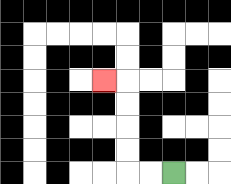{'start': '[7, 7]', 'end': '[4, 3]', 'path_directions': 'L,L,U,U,U,U,L', 'path_coordinates': '[[7, 7], [6, 7], [5, 7], [5, 6], [5, 5], [5, 4], [5, 3], [4, 3]]'}